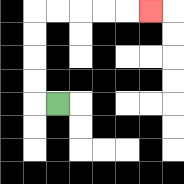{'start': '[2, 4]', 'end': '[6, 0]', 'path_directions': 'L,U,U,U,U,R,R,R,R,R', 'path_coordinates': '[[2, 4], [1, 4], [1, 3], [1, 2], [1, 1], [1, 0], [2, 0], [3, 0], [4, 0], [5, 0], [6, 0]]'}